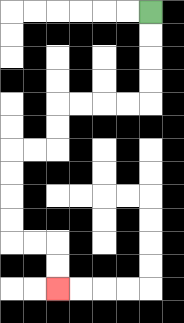{'start': '[6, 0]', 'end': '[2, 12]', 'path_directions': 'D,D,D,D,L,L,L,L,D,D,L,L,D,D,D,D,R,R,D,D', 'path_coordinates': '[[6, 0], [6, 1], [6, 2], [6, 3], [6, 4], [5, 4], [4, 4], [3, 4], [2, 4], [2, 5], [2, 6], [1, 6], [0, 6], [0, 7], [0, 8], [0, 9], [0, 10], [1, 10], [2, 10], [2, 11], [2, 12]]'}